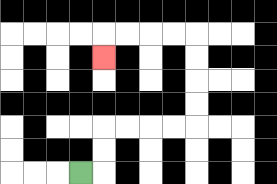{'start': '[3, 7]', 'end': '[4, 2]', 'path_directions': 'R,U,U,R,R,R,R,U,U,U,U,L,L,L,L,D', 'path_coordinates': '[[3, 7], [4, 7], [4, 6], [4, 5], [5, 5], [6, 5], [7, 5], [8, 5], [8, 4], [8, 3], [8, 2], [8, 1], [7, 1], [6, 1], [5, 1], [4, 1], [4, 2]]'}